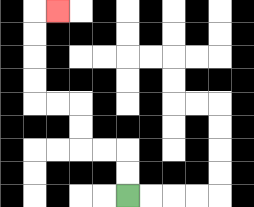{'start': '[5, 8]', 'end': '[2, 0]', 'path_directions': 'U,U,L,L,U,U,L,L,U,U,U,U,R', 'path_coordinates': '[[5, 8], [5, 7], [5, 6], [4, 6], [3, 6], [3, 5], [3, 4], [2, 4], [1, 4], [1, 3], [1, 2], [1, 1], [1, 0], [2, 0]]'}